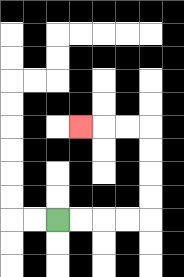{'start': '[2, 9]', 'end': '[3, 5]', 'path_directions': 'R,R,R,R,U,U,U,U,L,L,L', 'path_coordinates': '[[2, 9], [3, 9], [4, 9], [5, 9], [6, 9], [6, 8], [6, 7], [6, 6], [6, 5], [5, 5], [4, 5], [3, 5]]'}